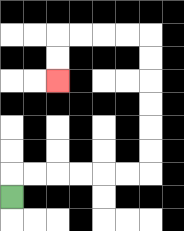{'start': '[0, 8]', 'end': '[2, 3]', 'path_directions': 'U,R,R,R,R,R,R,U,U,U,U,U,U,L,L,L,L,D,D', 'path_coordinates': '[[0, 8], [0, 7], [1, 7], [2, 7], [3, 7], [4, 7], [5, 7], [6, 7], [6, 6], [6, 5], [6, 4], [6, 3], [6, 2], [6, 1], [5, 1], [4, 1], [3, 1], [2, 1], [2, 2], [2, 3]]'}